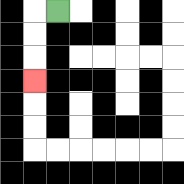{'start': '[2, 0]', 'end': '[1, 3]', 'path_directions': 'L,D,D,D', 'path_coordinates': '[[2, 0], [1, 0], [1, 1], [1, 2], [1, 3]]'}